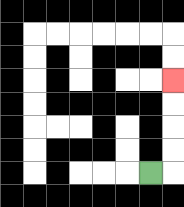{'start': '[6, 7]', 'end': '[7, 3]', 'path_directions': 'R,U,U,U,U', 'path_coordinates': '[[6, 7], [7, 7], [7, 6], [7, 5], [7, 4], [7, 3]]'}